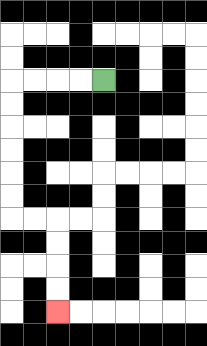{'start': '[4, 3]', 'end': '[2, 13]', 'path_directions': 'L,L,L,L,D,D,D,D,D,D,R,R,D,D,D,D', 'path_coordinates': '[[4, 3], [3, 3], [2, 3], [1, 3], [0, 3], [0, 4], [0, 5], [0, 6], [0, 7], [0, 8], [0, 9], [1, 9], [2, 9], [2, 10], [2, 11], [2, 12], [2, 13]]'}